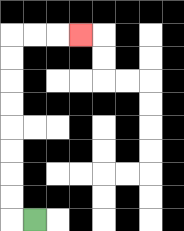{'start': '[1, 9]', 'end': '[3, 1]', 'path_directions': 'L,U,U,U,U,U,U,U,U,R,R,R', 'path_coordinates': '[[1, 9], [0, 9], [0, 8], [0, 7], [0, 6], [0, 5], [0, 4], [0, 3], [0, 2], [0, 1], [1, 1], [2, 1], [3, 1]]'}